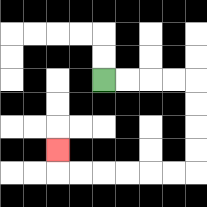{'start': '[4, 3]', 'end': '[2, 6]', 'path_directions': 'R,R,R,R,D,D,D,D,L,L,L,L,L,L,U', 'path_coordinates': '[[4, 3], [5, 3], [6, 3], [7, 3], [8, 3], [8, 4], [8, 5], [8, 6], [8, 7], [7, 7], [6, 7], [5, 7], [4, 7], [3, 7], [2, 7], [2, 6]]'}